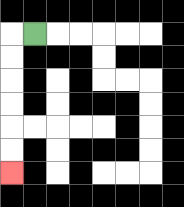{'start': '[1, 1]', 'end': '[0, 7]', 'path_directions': 'L,D,D,D,D,D,D', 'path_coordinates': '[[1, 1], [0, 1], [0, 2], [0, 3], [0, 4], [0, 5], [0, 6], [0, 7]]'}